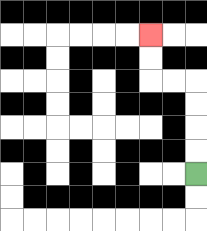{'start': '[8, 7]', 'end': '[6, 1]', 'path_directions': 'U,U,U,U,L,L,U,U', 'path_coordinates': '[[8, 7], [8, 6], [8, 5], [8, 4], [8, 3], [7, 3], [6, 3], [6, 2], [6, 1]]'}